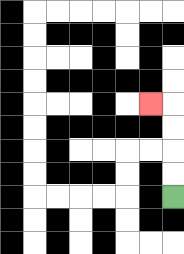{'start': '[7, 8]', 'end': '[6, 4]', 'path_directions': 'U,U,U,U,L', 'path_coordinates': '[[7, 8], [7, 7], [7, 6], [7, 5], [7, 4], [6, 4]]'}